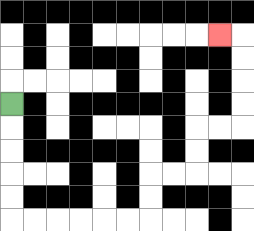{'start': '[0, 4]', 'end': '[9, 1]', 'path_directions': 'D,D,D,D,D,R,R,R,R,R,R,U,U,R,R,U,U,R,R,U,U,U,U,L', 'path_coordinates': '[[0, 4], [0, 5], [0, 6], [0, 7], [0, 8], [0, 9], [1, 9], [2, 9], [3, 9], [4, 9], [5, 9], [6, 9], [6, 8], [6, 7], [7, 7], [8, 7], [8, 6], [8, 5], [9, 5], [10, 5], [10, 4], [10, 3], [10, 2], [10, 1], [9, 1]]'}